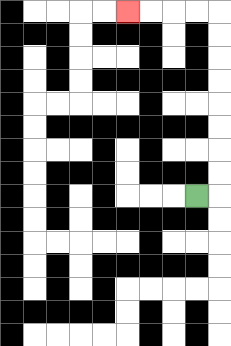{'start': '[8, 8]', 'end': '[5, 0]', 'path_directions': 'R,U,U,U,U,U,U,U,U,L,L,L,L', 'path_coordinates': '[[8, 8], [9, 8], [9, 7], [9, 6], [9, 5], [9, 4], [9, 3], [9, 2], [9, 1], [9, 0], [8, 0], [7, 0], [6, 0], [5, 0]]'}